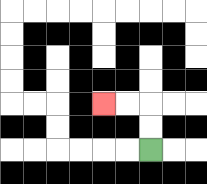{'start': '[6, 6]', 'end': '[4, 4]', 'path_directions': 'U,U,L,L', 'path_coordinates': '[[6, 6], [6, 5], [6, 4], [5, 4], [4, 4]]'}